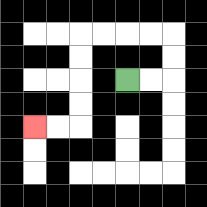{'start': '[5, 3]', 'end': '[1, 5]', 'path_directions': 'R,R,U,U,L,L,L,L,D,D,D,D,L,L', 'path_coordinates': '[[5, 3], [6, 3], [7, 3], [7, 2], [7, 1], [6, 1], [5, 1], [4, 1], [3, 1], [3, 2], [3, 3], [3, 4], [3, 5], [2, 5], [1, 5]]'}